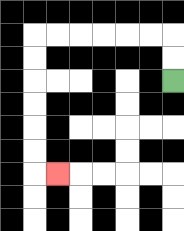{'start': '[7, 3]', 'end': '[2, 7]', 'path_directions': 'U,U,L,L,L,L,L,L,D,D,D,D,D,D,R', 'path_coordinates': '[[7, 3], [7, 2], [7, 1], [6, 1], [5, 1], [4, 1], [3, 1], [2, 1], [1, 1], [1, 2], [1, 3], [1, 4], [1, 5], [1, 6], [1, 7], [2, 7]]'}